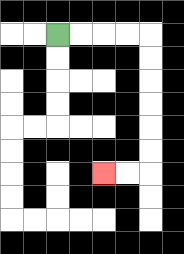{'start': '[2, 1]', 'end': '[4, 7]', 'path_directions': 'R,R,R,R,D,D,D,D,D,D,L,L', 'path_coordinates': '[[2, 1], [3, 1], [4, 1], [5, 1], [6, 1], [6, 2], [6, 3], [6, 4], [6, 5], [6, 6], [6, 7], [5, 7], [4, 7]]'}